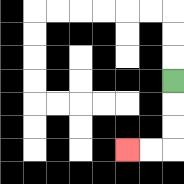{'start': '[7, 3]', 'end': '[5, 6]', 'path_directions': 'D,D,D,L,L', 'path_coordinates': '[[7, 3], [7, 4], [7, 5], [7, 6], [6, 6], [5, 6]]'}